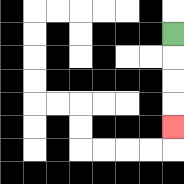{'start': '[7, 1]', 'end': '[7, 5]', 'path_directions': 'D,D,D,D', 'path_coordinates': '[[7, 1], [7, 2], [7, 3], [7, 4], [7, 5]]'}